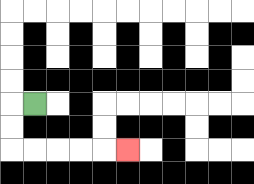{'start': '[1, 4]', 'end': '[5, 6]', 'path_directions': 'L,D,D,R,R,R,R,R', 'path_coordinates': '[[1, 4], [0, 4], [0, 5], [0, 6], [1, 6], [2, 6], [3, 6], [4, 6], [5, 6]]'}